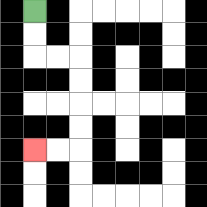{'start': '[1, 0]', 'end': '[1, 6]', 'path_directions': 'D,D,R,R,D,D,D,D,L,L', 'path_coordinates': '[[1, 0], [1, 1], [1, 2], [2, 2], [3, 2], [3, 3], [3, 4], [3, 5], [3, 6], [2, 6], [1, 6]]'}